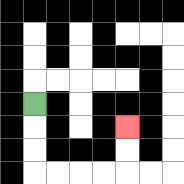{'start': '[1, 4]', 'end': '[5, 5]', 'path_directions': 'D,D,D,R,R,R,R,U,U', 'path_coordinates': '[[1, 4], [1, 5], [1, 6], [1, 7], [2, 7], [3, 7], [4, 7], [5, 7], [5, 6], [5, 5]]'}